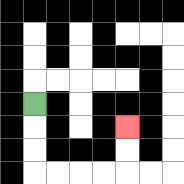{'start': '[1, 4]', 'end': '[5, 5]', 'path_directions': 'D,D,D,R,R,R,R,U,U', 'path_coordinates': '[[1, 4], [1, 5], [1, 6], [1, 7], [2, 7], [3, 7], [4, 7], [5, 7], [5, 6], [5, 5]]'}